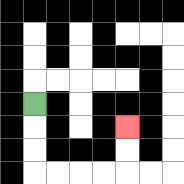{'start': '[1, 4]', 'end': '[5, 5]', 'path_directions': 'D,D,D,R,R,R,R,U,U', 'path_coordinates': '[[1, 4], [1, 5], [1, 6], [1, 7], [2, 7], [3, 7], [4, 7], [5, 7], [5, 6], [5, 5]]'}